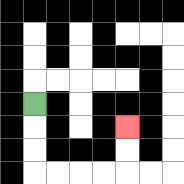{'start': '[1, 4]', 'end': '[5, 5]', 'path_directions': 'D,D,D,R,R,R,R,U,U', 'path_coordinates': '[[1, 4], [1, 5], [1, 6], [1, 7], [2, 7], [3, 7], [4, 7], [5, 7], [5, 6], [5, 5]]'}